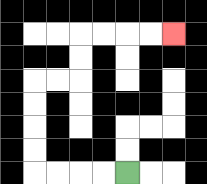{'start': '[5, 7]', 'end': '[7, 1]', 'path_directions': 'L,L,L,L,U,U,U,U,R,R,U,U,R,R,R,R', 'path_coordinates': '[[5, 7], [4, 7], [3, 7], [2, 7], [1, 7], [1, 6], [1, 5], [1, 4], [1, 3], [2, 3], [3, 3], [3, 2], [3, 1], [4, 1], [5, 1], [6, 1], [7, 1]]'}